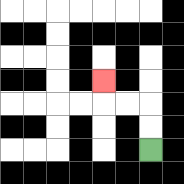{'start': '[6, 6]', 'end': '[4, 3]', 'path_directions': 'U,U,L,L,U', 'path_coordinates': '[[6, 6], [6, 5], [6, 4], [5, 4], [4, 4], [4, 3]]'}